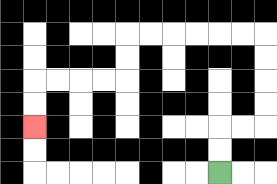{'start': '[9, 7]', 'end': '[1, 5]', 'path_directions': 'U,U,R,R,U,U,U,U,L,L,L,L,L,L,D,D,L,L,L,L,D,D', 'path_coordinates': '[[9, 7], [9, 6], [9, 5], [10, 5], [11, 5], [11, 4], [11, 3], [11, 2], [11, 1], [10, 1], [9, 1], [8, 1], [7, 1], [6, 1], [5, 1], [5, 2], [5, 3], [4, 3], [3, 3], [2, 3], [1, 3], [1, 4], [1, 5]]'}